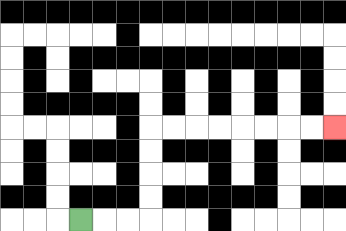{'start': '[3, 9]', 'end': '[14, 5]', 'path_directions': 'R,R,R,U,U,U,U,R,R,R,R,R,R,R,R', 'path_coordinates': '[[3, 9], [4, 9], [5, 9], [6, 9], [6, 8], [6, 7], [6, 6], [6, 5], [7, 5], [8, 5], [9, 5], [10, 5], [11, 5], [12, 5], [13, 5], [14, 5]]'}